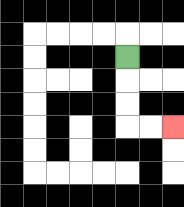{'start': '[5, 2]', 'end': '[7, 5]', 'path_directions': 'D,D,D,R,R', 'path_coordinates': '[[5, 2], [5, 3], [5, 4], [5, 5], [6, 5], [7, 5]]'}